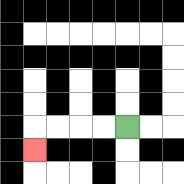{'start': '[5, 5]', 'end': '[1, 6]', 'path_directions': 'L,L,L,L,D', 'path_coordinates': '[[5, 5], [4, 5], [3, 5], [2, 5], [1, 5], [1, 6]]'}